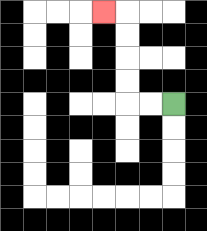{'start': '[7, 4]', 'end': '[4, 0]', 'path_directions': 'L,L,U,U,U,U,L', 'path_coordinates': '[[7, 4], [6, 4], [5, 4], [5, 3], [5, 2], [5, 1], [5, 0], [4, 0]]'}